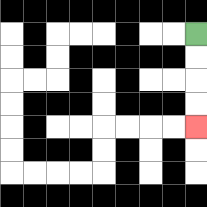{'start': '[8, 1]', 'end': '[8, 5]', 'path_directions': 'D,D,D,D', 'path_coordinates': '[[8, 1], [8, 2], [8, 3], [8, 4], [8, 5]]'}